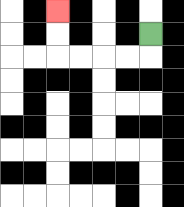{'start': '[6, 1]', 'end': '[2, 0]', 'path_directions': 'D,L,L,L,L,U,U', 'path_coordinates': '[[6, 1], [6, 2], [5, 2], [4, 2], [3, 2], [2, 2], [2, 1], [2, 0]]'}